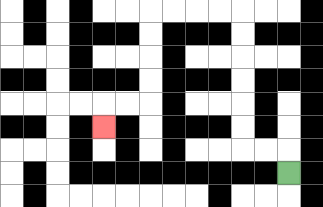{'start': '[12, 7]', 'end': '[4, 5]', 'path_directions': 'U,L,L,U,U,U,U,U,U,L,L,L,L,D,D,D,D,L,L,D', 'path_coordinates': '[[12, 7], [12, 6], [11, 6], [10, 6], [10, 5], [10, 4], [10, 3], [10, 2], [10, 1], [10, 0], [9, 0], [8, 0], [7, 0], [6, 0], [6, 1], [6, 2], [6, 3], [6, 4], [5, 4], [4, 4], [4, 5]]'}